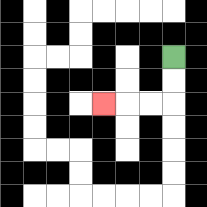{'start': '[7, 2]', 'end': '[4, 4]', 'path_directions': 'D,D,L,L,L', 'path_coordinates': '[[7, 2], [7, 3], [7, 4], [6, 4], [5, 4], [4, 4]]'}